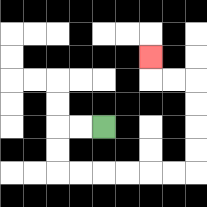{'start': '[4, 5]', 'end': '[6, 2]', 'path_directions': 'L,L,D,D,R,R,R,R,R,R,U,U,U,U,L,L,U', 'path_coordinates': '[[4, 5], [3, 5], [2, 5], [2, 6], [2, 7], [3, 7], [4, 7], [5, 7], [6, 7], [7, 7], [8, 7], [8, 6], [8, 5], [8, 4], [8, 3], [7, 3], [6, 3], [6, 2]]'}